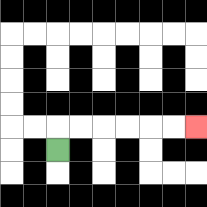{'start': '[2, 6]', 'end': '[8, 5]', 'path_directions': 'U,R,R,R,R,R,R', 'path_coordinates': '[[2, 6], [2, 5], [3, 5], [4, 5], [5, 5], [6, 5], [7, 5], [8, 5]]'}